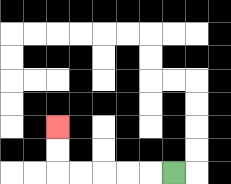{'start': '[7, 7]', 'end': '[2, 5]', 'path_directions': 'L,L,L,L,L,U,U', 'path_coordinates': '[[7, 7], [6, 7], [5, 7], [4, 7], [3, 7], [2, 7], [2, 6], [2, 5]]'}